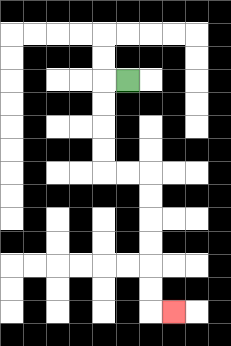{'start': '[5, 3]', 'end': '[7, 13]', 'path_directions': 'L,D,D,D,D,R,R,D,D,D,D,D,D,R', 'path_coordinates': '[[5, 3], [4, 3], [4, 4], [4, 5], [4, 6], [4, 7], [5, 7], [6, 7], [6, 8], [6, 9], [6, 10], [6, 11], [6, 12], [6, 13], [7, 13]]'}